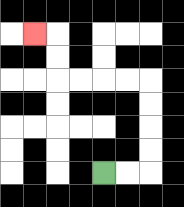{'start': '[4, 7]', 'end': '[1, 1]', 'path_directions': 'R,R,U,U,U,U,L,L,L,L,U,U,L', 'path_coordinates': '[[4, 7], [5, 7], [6, 7], [6, 6], [6, 5], [6, 4], [6, 3], [5, 3], [4, 3], [3, 3], [2, 3], [2, 2], [2, 1], [1, 1]]'}